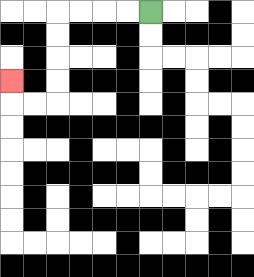{'start': '[6, 0]', 'end': '[0, 3]', 'path_directions': 'L,L,L,L,D,D,D,D,L,L,U', 'path_coordinates': '[[6, 0], [5, 0], [4, 0], [3, 0], [2, 0], [2, 1], [2, 2], [2, 3], [2, 4], [1, 4], [0, 4], [0, 3]]'}